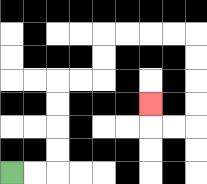{'start': '[0, 7]', 'end': '[6, 4]', 'path_directions': 'R,R,U,U,U,U,R,R,U,U,R,R,R,R,D,D,D,D,L,L,U', 'path_coordinates': '[[0, 7], [1, 7], [2, 7], [2, 6], [2, 5], [2, 4], [2, 3], [3, 3], [4, 3], [4, 2], [4, 1], [5, 1], [6, 1], [7, 1], [8, 1], [8, 2], [8, 3], [8, 4], [8, 5], [7, 5], [6, 5], [6, 4]]'}